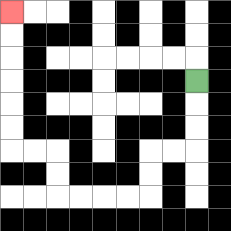{'start': '[8, 3]', 'end': '[0, 0]', 'path_directions': 'D,D,D,L,L,D,D,L,L,L,L,U,U,L,L,U,U,U,U,U,U', 'path_coordinates': '[[8, 3], [8, 4], [8, 5], [8, 6], [7, 6], [6, 6], [6, 7], [6, 8], [5, 8], [4, 8], [3, 8], [2, 8], [2, 7], [2, 6], [1, 6], [0, 6], [0, 5], [0, 4], [0, 3], [0, 2], [0, 1], [0, 0]]'}